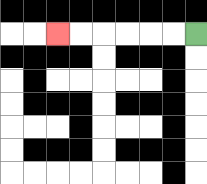{'start': '[8, 1]', 'end': '[2, 1]', 'path_directions': 'L,L,L,L,L,L', 'path_coordinates': '[[8, 1], [7, 1], [6, 1], [5, 1], [4, 1], [3, 1], [2, 1]]'}